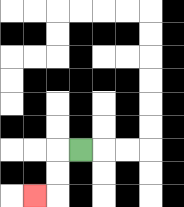{'start': '[3, 6]', 'end': '[1, 8]', 'path_directions': 'L,D,D,L', 'path_coordinates': '[[3, 6], [2, 6], [2, 7], [2, 8], [1, 8]]'}